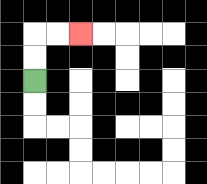{'start': '[1, 3]', 'end': '[3, 1]', 'path_directions': 'U,U,R,R', 'path_coordinates': '[[1, 3], [1, 2], [1, 1], [2, 1], [3, 1]]'}